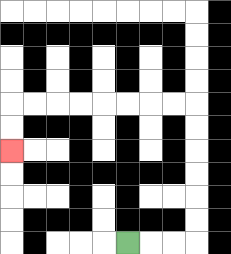{'start': '[5, 10]', 'end': '[0, 6]', 'path_directions': 'R,R,R,U,U,U,U,U,U,L,L,L,L,L,L,L,L,D,D', 'path_coordinates': '[[5, 10], [6, 10], [7, 10], [8, 10], [8, 9], [8, 8], [8, 7], [8, 6], [8, 5], [8, 4], [7, 4], [6, 4], [5, 4], [4, 4], [3, 4], [2, 4], [1, 4], [0, 4], [0, 5], [0, 6]]'}